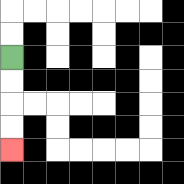{'start': '[0, 2]', 'end': '[0, 6]', 'path_directions': 'D,D,D,D', 'path_coordinates': '[[0, 2], [0, 3], [0, 4], [0, 5], [0, 6]]'}